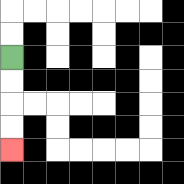{'start': '[0, 2]', 'end': '[0, 6]', 'path_directions': 'D,D,D,D', 'path_coordinates': '[[0, 2], [0, 3], [0, 4], [0, 5], [0, 6]]'}